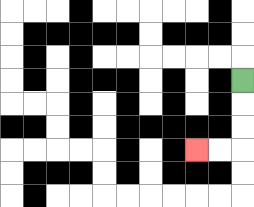{'start': '[10, 3]', 'end': '[8, 6]', 'path_directions': 'D,D,D,L,L', 'path_coordinates': '[[10, 3], [10, 4], [10, 5], [10, 6], [9, 6], [8, 6]]'}